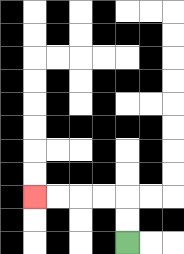{'start': '[5, 10]', 'end': '[1, 8]', 'path_directions': 'U,U,L,L,L,L', 'path_coordinates': '[[5, 10], [5, 9], [5, 8], [4, 8], [3, 8], [2, 8], [1, 8]]'}